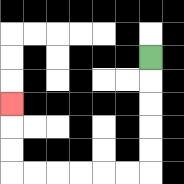{'start': '[6, 2]', 'end': '[0, 4]', 'path_directions': 'D,D,D,D,D,L,L,L,L,L,L,U,U,U', 'path_coordinates': '[[6, 2], [6, 3], [6, 4], [6, 5], [6, 6], [6, 7], [5, 7], [4, 7], [3, 7], [2, 7], [1, 7], [0, 7], [0, 6], [0, 5], [0, 4]]'}